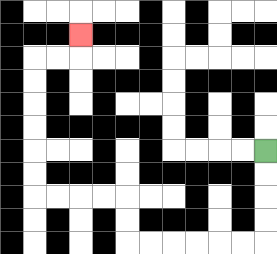{'start': '[11, 6]', 'end': '[3, 1]', 'path_directions': 'D,D,D,D,L,L,L,L,L,L,U,U,L,L,L,L,U,U,U,U,U,U,R,R,U', 'path_coordinates': '[[11, 6], [11, 7], [11, 8], [11, 9], [11, 10], [10, 10], [9, 10], [8, 10], [7, 10], [6, 10], [5, 10], [5, 9], [5, 8], [4, 8], [3, 8], [2, 8], [1, 8], [1, 7], [1, 6], [1, 5], [1, 4], [1, 3], [1, 2], [2, 2], [3, 2], [3, 1]]'}